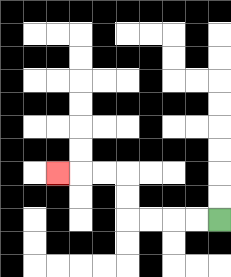{'start': '[9, 9]', 'end': '[2, 7]', 'path_directions': 'L,L,L,L,U,U,L,L,L', 'path_coordinates': '[[9, 9], [8, 9], [7, 9], [6, 9], [5, 9], [5, 8], [5, 7], [4, 7], [3, 7], [2, 7]]'}